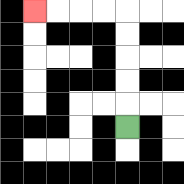{'start': '[5, 5]', 'end': '[1, 0]', 'path_directions': 'U,U,U,U,U,L,L,L,L', 'path_coordinates': '[[5, 5], [5, 4], [5, 3], [5, 2], [5, 1], [5, 0], [4, 0], [3, 0], [2, 0], [1, 0]]'}